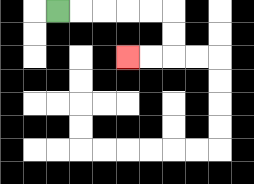{'start': '[2, 0]', 'end': '[5, 2]', 'path_directions': 'R,R,R,R,R,D,D,L,L', 'path_coordinates': '[[2, 0], [3, 0], [4, 0], [5, 0], [6, 0], [7, 0], [7, 1], [7, 2], [6, 2], [5, 2]]'}